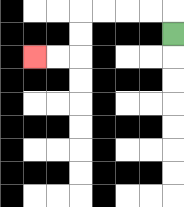{'start': '[7, 1]', 'end': '[1, 2]', 'path_directions': 'U,L,L,L,L,D,D,L,L', 'path_coordinates': '[[7, 1], [7, 0], [6, 0], [5, 0], [4, 0], [3, 0], [3, 1], [3, 2], [2, 2], [1, 2]]'}